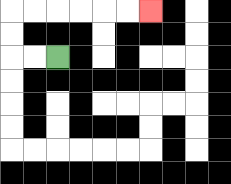{'start': '[2, 2]', 'end': '[6, 0]', 'path_directions': 'L,L,U,U,R,R,R,R,R,R', 'path_coordinates': '[[2, 2], [1, 2], [0, 2], [0, 1], [0, 0], [1, 0], [2, 0], [3, 0], [4, 0], [5, 0], [6, 0]]'}